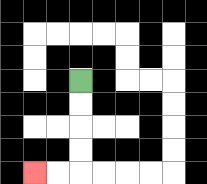{'start': '[3, 3]', 'end': '[1, 7]', 'path_directions': 'D,D,D,D,L,L', 'path_coordinates': '[[3, 3], [3, 4], [3, 5], [3, 6], [3, 7], [2, 7], [1, 7]]'}